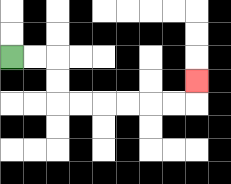{'start': '[0, 2]', 'end': '[8, 3]', 'path_directions': 'R,R,D,D,R,R,R,R,R,R,U', 'path_coordinates': '[[0, 2], [1, 2], [2, 2], [2, 3], [2, 4], [3, 4], [4, 4], [5, 4], [6, 4], [7, 4], [8, 4], [8, 3]]'}